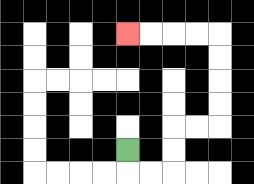{'start': '[5, 6]', 'end': '[5, 1]', 'path_directions': 'D,R,R,U,U,R,R,U,U,U,U,L,L,L,L', 'path_coordinates': '[[5, 6], [5, 7], [6, 7], [7, 7], [7, 6], [7, 5], [8, 5], [9, 5], [9, 4], [9, 3], [9, 2], [9, 1], [8, 1], [7, 1], [6, 1], [5, 1]]'}